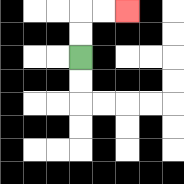{'start': '[3, 2]', 'end': '[5, 0]', 'path_directions': 'U,U,R,R', 'path_coordinates': '[[3, 2], [3, 1], [3, 0], [4, 0], [5, 0]]'}